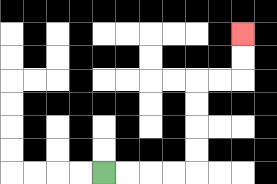{'start': '[4, 7]', 'end': '[10, 1]', 'path_directions': 'R,R,R,R,U,U,U,U,R,R,U,U', 'path_coordinates': '[[4, 7], [5, 7], [6, 7], [7, 7], [8, 7], [8, 6], [8, 5], [8, 4], [8, 3], [9, 3], [10, 3], [10, 2], [10, 1]]'}